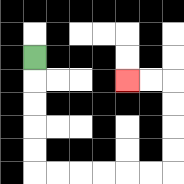{'start': '[1, 2]', 'end': '[5, 3]', 'path_directions': 'D,D,D,D,D,R,R,R,R,R,R,U,U,U,U,L,L', 'path_coordinates': '[[1, 2], [1, 3], [1, 4], [1, 5], [1, 6], [1, 7], [2, 7], [3, 7], [4, 7], [5, 7], [6, 7], [7, 7], [7, 6], [7, 5], [7, 4], [7, 3], [6, 3], [5, 3]]'}